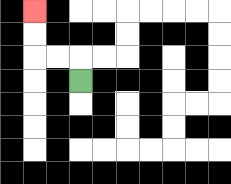{'start': '[3, 3]', 'end': '[1, 0]', 'path_directions': 'U,L,L,U,U', 'path_coordinates': '[[3, 3], [3, 2], [2, 2], [1, 2], [1, 1], [1, 0]]'}